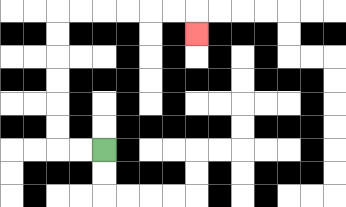{'start': '[4, 6]', 'end': '[8, 1]', 'path_directions': 'L,L,U,U,U,U,U,U,R,R,R,R,R,R,D', 'path_coordinates': '[[4, 6], [3, 6], [2, 6], [2, 5], [2, 4], [2, 3], [2, 2], [2, 1], [2, 0], [3, 0], [4, 0], [5, 0], [6, 0], [7, 0], [8, 0], [8, 1]]'}